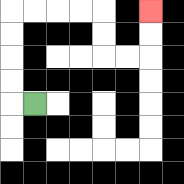{'start': '[1, 4]', 'end': '[6, 0]', 'path_directions': 'L,U,U,U,U,R,R,R,R,D,D,R,R,U,U', 'path_coordinates': '[[1, 4], [0, 4], [0, 3], [0, 2], [0, 1], [0, 0], [1, 0], [2, 0], [3, 0], [4, 0], [4, 1], [4, 2], [5, 2], [6, 2], [6, 1], [6, 0]]'}